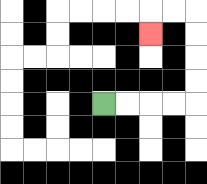{'start': '[4, 4]', 'end': '[6, 1]', 'path_directions': 'R,R,R,R,U,U,U,U,L,L,D', 'path_coordinates': '[[4, 4], [5, 4], [6, 4], [7, 4], [8, 4], [8, 3], [8, 2], [8, 1], [8, 0], [7, 0], [6, 0], [6, 1]]'}